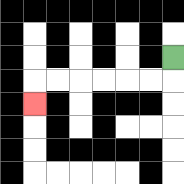{'start': '[7, 2]', 'end': '[1, 4]', 'path_directions': 'D,L,L,L,L,L,L,D', 'path_coordinates': '[[7, 2], [7, 3], [6, 3], [5, 3], [4, 3], [3, 3], [2, 3], [1, 3], [1, 4]]'}